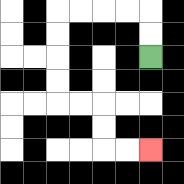{'start': '[6, 2]', 'end': '[6, 6]', 'path_directions': 'U,U,L,L,L,L,D,D,D,D,R,R,D,D,R,R', 'path_coordinates': '[[6, 2], [6, 1], [6, 0], [5, 0], [4, 0], [3, 0], [2, 0], [2, 1], [2, 2], [2, 3], [2, 4], [3, 4], [4, 4], [4, 5], [4, 6], [5, 6], [6, 6]]'}